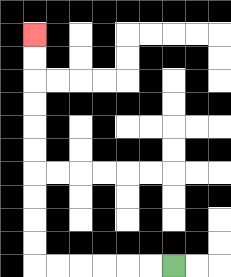{'start': '[7, 11]', 'end': '[1, 1]', 'path_directions': 'L,L,L,L,L,L,U,U,U,U,U,U,U,U,U,U', 'path_coordinates': '[[7, 11], [6, 11], [5, 11], [4, 11], [3, 11], [2, 11], [1, 11], [1, 10], [1, 9], [1, 8], [1, 7], [1, 6], [1, 5], [1, 4], [1, 3], [1, 2], [1, 1]]'}